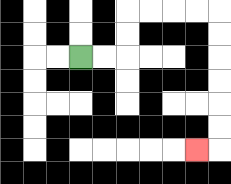{'start': '[3, 2]', 'end': '[8, 6]', 'path_directions': 'R,R,U,U,R,R,R,R,D,D,D,D,D,D,L', 'path_coordinates': '[[3, 2], [4, 2], [5, 2], [5, 1], [5, 0], [6, 0], [7, 0], [8, 0], [9, 0], [9, 1], [9, 2], [9, 3], [9, 4], [9, 5], [9, 6], [8, 6]]'}